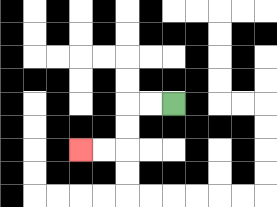{'start': '[7, 4]', 'end': '[3, 6]', 'path_directions': 'L,L,D,D,L,L', 'path_coordinates': '[[7, 4], [6, 4], [5, 4], [5, 5], [5, 6], [4, 6], [3, 6]]'}